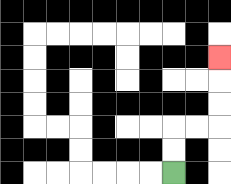{'start': '[7, 7]', 'end': '[9, 2]', 'path_directions': 'U,U,R,R,U,U,U', 'path_coordinates': '[[7, 7], [7, 6], [7, 5], [8, 5], [9, 5], [9, 4], [9, 3], [9, 2]]'}